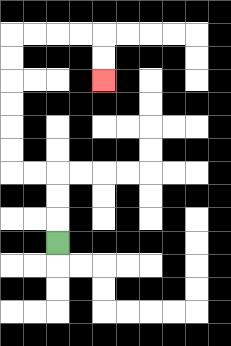{'start': '[2, 10]', 'end': '[4, 3]', 'path_directions': 'U,U,U,L,L,U,U,U,U,U,U,R,R,R,R,D,D', 'path_coordinates': '[[2, 10], [2, 9], [2, 8], [2, 7], [1, 7], [0, 7], [0, 6], [0, 5], [0, 4], [0, 3], [0, 2], [0, 1], [1, 1], [2, 1], [3, 1], [4, 1], [4, 2], [4, 3]]'}